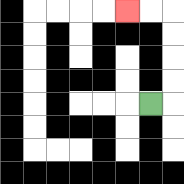{'start': '[6, 4]', 'end': '[5, 0]', 'path_directions': 'R,U,U,U,U,L,L', 'path_coordinates': '[[6, 4], [7, 4], [7, 3], [7, 2], [7, 1], [7, 0], [6, 0], [5, 0]]'}